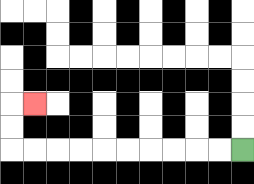{'start': '[10, 6]', 'end': '[1, 4]', 'path_directions': 'L,L,L,L,L,L,L,L,L,L,U,U,R', 'path_coordinates': '[[10, 6], [9, 6], [8, 6], [7, 6], [6, 6], [5, 6], [4, 6], [3, 6], [2, 6], [1, 6], [0, 6], [0, 5], [0, 4], [1, 4]]'}